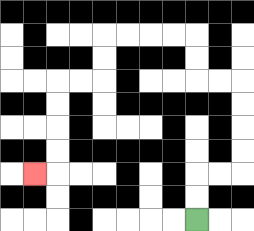{'start': '[8, 9]', 'end': '[1, 7]', 'path_directions': 'U,U,R,R,U,U,U,U,L,L,U,U,L,L,L,L,D,D,L,L,D,D,D,D,L', 'path_coordinates': '[[8, 9], [8, 8], [8, 7], [9, 7], [10, 7], [10, 6], [10, 5], [10, 4], [10, 3], [9, 3], [8, 3], [8, 2], [8, 1], [7, 1], [6, 1], [5, 1], [4, 1], [4, 2], [4, 3], [3, 3], [2, 3], [2, 4], [2, 5], [2, 6], [2, 7], [1, 7]]'}